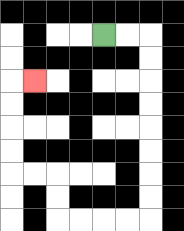{'start': '[4, 1]', 'end': '[1, 3]', 'path_directions': 'R,R,D,D,D,D,D,D,D,D,L,L,L,L,U,U,L,L,U,U,U,U,R', 'path_coordinates': '[[4, 1], [5, 1], [6, 1], [6, 2], [6, 3], [6, 4], [6, 5], [6, 6], [6, 7], [6, 8], [6, 9], [5, 9], [4, 9], [3, 9], [2, 9], [2, 8], [2, 7], [1, 7], [0, 7], [0, 6], [0, 5], [0, 4], [0, 3], [1, 3]]'}